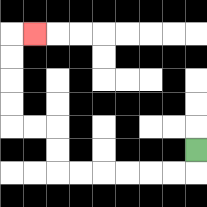{'start': '[8, 6]', 'end': '[1, 1]', 'path_directions': 'D,L,L,L,L,L,L,U,U,L,L,U,U,U,U,R', 'path_coordinates': '[[8, 6], [8, 7], [7, 7], [6, 7], [5, 7], [4, 7], [3, 7], [2, 7], [2, 6], [2, 5], [1, 5], [0, 5], [0, 4], [0, 3], [0, 2], [0, 1], [1, 1]]'}